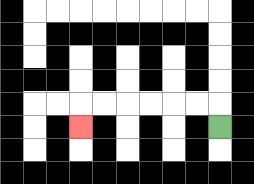{'start': '[9, 5]', 'end': '[3, 5]', 'path_directions': 'U,L,L,L,L,L,L,D', 'path_coordinates': '[[9, 5], [9, 4], [8, 4], [7, 4], [6, 4], [5, 4], [4, 4], [3, 4], [3, 5]]'}